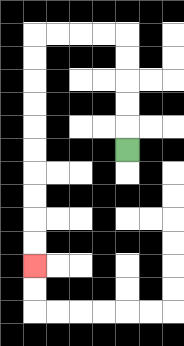{'start': '[5, 6]', 'end': '[1, 11]', 'path_directions': 'U,U,U,U,U,L,L,L,L,D,D,D,D,D,D,D,D,D,D', 'path_coordinates': '[[5, 6], [5, 5], [5, 4], [5, 3], [5, 2], [5, 1], [4, 1], [3, 1], [2, 1], [1, 1], [1, 2], [1, 3], [1, 4], [1, 5], [1, 6], [1, 7], [1, 8], [1, 9], [1, 10], [1, 11]]'}